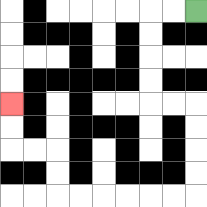{'start': '[8, 0]', 'end': '[0, 4]', 'path_directions': 'L,L,D,D,D,D,R,R,D,D,D,D,L,L,L,L,L,L,U,U,L,L,U,U', 'path_coordinates': '[[8, 0], [7, 0], [6, 0], [6, 1], [6, 2], [6, 3], [6, 4], [7, 4], [8, 4], [8, 5], [8, 6], [8, 7], [8, 8], [7, 8], [6, 8], [5, 8], [4, 8], [3, 8], [2, 8], [2, 7], [2, 6], [1, 6], [0, 6], [0, 5], [0, 4]]'}